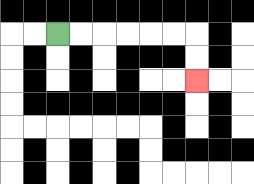{'start': '[2, 1]', 'end': '[8, 3]', 'path_directions': 'R,R,R,R,R,R,D,D', 'path_coordinates': '[[2, 1], [3, 1], [4, 1], [5, 1], [6, 1], [7, 1], [8, 1], [8, 2], [8, 3]]'}